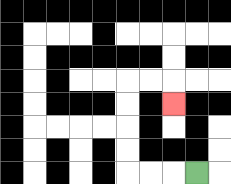{'start': '[8, 7]', 'end': '[7, 4]', 'path_directions': 'L,L,L,U,U,U,U,R,R,D', 'path_coordinates': '[[8, 7], [7, 7], [6, 7], [5, 7], [5, 6], [5, 5], [5, 4], [5, 3], [6, 3], [7, 3], [7, 4]]'}